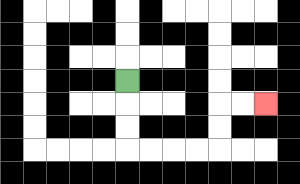{'start': '[5, 3]', 'end': '[11, 4]', 'path_directions': 'D,D,D,R,R,R,R,U,U,R,R', 'path_coordinates': '[[5, 3], [5, 4], [5, 5], [5, 6], [6, 6], [7, 6], [8, 6], [9, 6], [9, 5], [9, 4], [10, 4], [11, 4]]'}